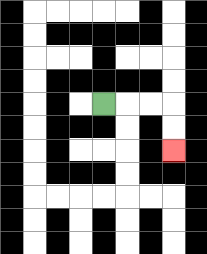{'start': '[4, 4]', 'end': '[7, 6]', 'path_directions': 'R,R,R,D,D', 'path_coordinates': '[[4, 4], [5, 4], [6, 4], [7, 4], [7, 5], [7, 6]]'}